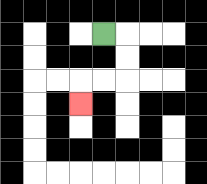{'start': '[4, 1]', 'end': '[3, 4]', 'path_directions': 'R,D,D,L,L,D', 'path_coordinates': '[[4, 1], [5, 1], [5, 2], [5, 3], [4, 3], [3, 3], [3, 4]]'}